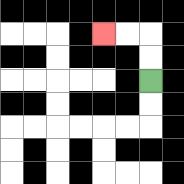{'start': '[6, 3]', 'end': '[4, 1]', 'path_directions': 'U,U,L,L', 'path_coordinates': '[[6, 3], [6, 2], [6, 1], [5, 1], [4, 1]]'}